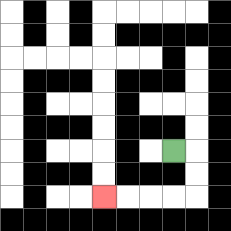{'start': '[7, 6]', 'end': '[4, 8]', 'path_directions': 'R,D,D,L,L,L,L', 'path_coordinates': '[[7, 6], [8, 6], [8, 7], [8, 8], [7, 8], [6, 8], [5, 8], [4, 8]]'}